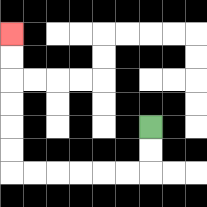{'start': '[6, 5]', 'end': '[0, 1]', 'path_directions': 'D,D,L,L,L,L,L,L,U,U,U,U,U,U', 'path_coordinates': '[[6, 5], [6, 6], [6, 7], [5, 7], [4, 7], [3, 7], [2, 7], [1, 7], [0, 7], [0, 6], [0, 5], [0, 4], [0, 3], [0, 2], [0, 1]]'}